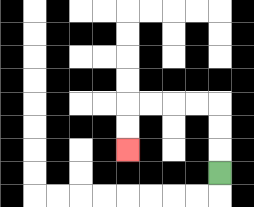{'start': '[9, 7]', 'end': '[5, 6]', 'path_directions': 'U,U,U,L,L,L,L,D,D', 'path_coordinates': '[[9, 7], [9, 6], [9, 5], [9, 4], [8, 4], [7, 4], [6, 4], [5, 4], [5, 5], [5, 6]]'}